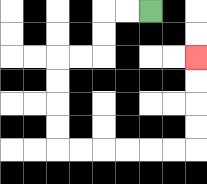{'start': '[6, 0]', 'end': '[8, 2]', 'path_directions': 'L,L,D,D,L,L,D,D,D,D,R,R,R,R,R,R,U,U,U,U', 'path_coordinates': '[[6, 0], [5, 0], [4, 0], [4, 1], [4, 2], [3, 2], [2, 2], [2, 3], [2, 4], [2, 5], [2, 6], [3, 6], [4, 6], [5, 6], [6, 6], [7, 6], [8, 6], [8, 5], [8, 4], [8, 3], [8, 2]]'}